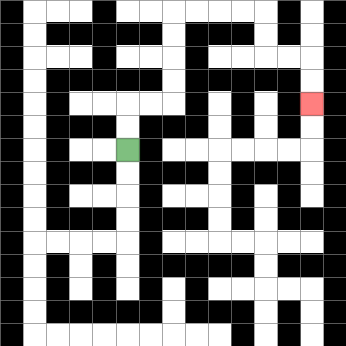{'start': '[5, 6]', 'end': '[13, 4]', 'path_directions': 'U,U,R,R,U,U,U,U,R,R,R,R,D,D,R,R,D,D', 'path_coordinates': '[[5, 6], [5, 5], [5, 4], [6, 4], [7, 4], [7, 3], [7, 2], [7, 1], [7, 0], [8, 0], [9, 0], [10, 0], [11, 0], [11, 1], [11, 2], [12, 2], [13, 2], [13, 3], [13, 4]]'}